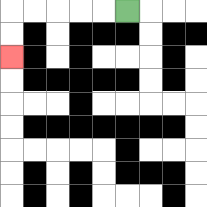{'start': '[5, 0]', 'end': '[0, 2]', 'path_directions': 'L,L,L,L,L,D,D', 'path_coordinates': '[[5, 0], [4, 0], [3, 0], [2, 0], [1, 0], [0, 0], [0, 1], [0, 2]]'}